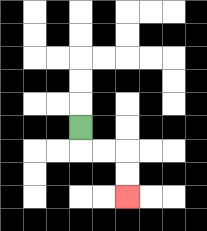{'start': '[3, 5]', 'end': '[5, 8]', 'path_directions': 'D,R,R,D,D', 'path_coordinates': '[[3, 5], [3, 6], [4, 6], [5, 6], [5, 7], [5, 8]]'}